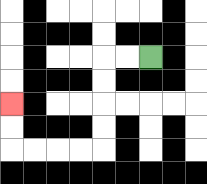{'start': '[6, 2]', 'end': '[0, 4]', 'path_directions': 'L,L,D,D,D,D,L,L,L,L,U,U', 'path_coordinates': '[[6, 2], [5, 2], [4, 2], [4, 3], [4, 4], [4, 5], [4, 6], [3, 6], [2, 6], [1, 6], [0, 6], [0, 5], [0, 4]]'}